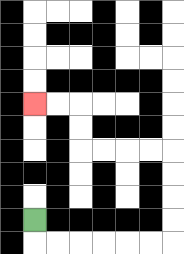{'start': '[1, 9]', 'end': '[1, 4]', 'path_directions': 'D,R,R,R,R,R,R,U,U,U,U,L,L,L,L,U,U,L,L', 'path_coordinates': '[[1, 9], [1, 10], [2, 10], [3, 10], [4, 10], [5, 10], [6, 10], [7, 10], [7, 9], [7, 8], [7, 7], [7, 6], [6, 6], [5, 6], [4, 6], [3, 6], [3, 5], [3, 4], [2, 4], [1, 4]]'}